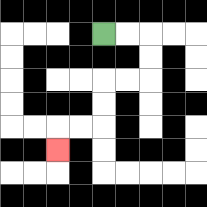{'start': '[4, 1]', 'end': '[2, 6]', 'path_directions': 'R,R,D,D,L,L,D,D,L,L,D', 'path_coordinates': '[[4, 1], [5, 1], [6, 1], [6, 2], [6, 3], [5, 3], [4, 3], [4, 4], [4, 5], [3, 5], [2, 5], [2, 6]]'}